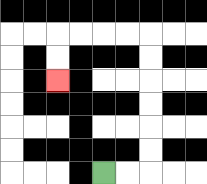{'start': '[4, 7]', 'end': '[2, 3]', 'path_directions': 'R,R,U,U,U,U,U,U,L,L,L,L,D,D', 'path_coordinates': '[[4, 7], [5, 7], [6, 7], [6, 6], [6, 5], [6, 4], [6, 3], [6, 2], [6, 1], [5, 1], [4, 1], [3, 1], [2, 1], [2, 2], [2, 3]]'}